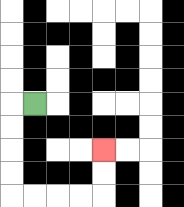{'start': '[1, 4]', 'end': '[4, 6]', 'path_directions': 'L,D,D,D,D,R,R,R,R,U,U', 'path_coordinates': '[[1, 4], [0, 4], [0, 5], [0, 6], [0, 7], [0, 8], [1, 8], [2, 8], [3, 8], [4, 8], [4, 7], [4, 6]]'}